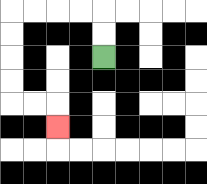{'start': '[4, 2]', 'end': '[2, 5]', 'path_directions': 'U,U,L,L,L,L,D,D,D,D,R,R,D', 'path_coordinates': '[[4, 2], [4, 1], [4, 0], [3, 0], [2, 0], [1, 0], [0, 0], [0, 1], [0, 2], [0, 3], [0, 4], [1, 4], [2, 4], [2, 5]]'}